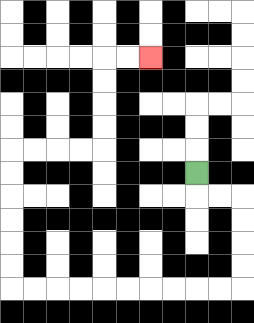{'start': '[8, 7]', 'end': '[6, 2]', 'path_directions': 'D,R,R,D,D,D,D,L,L,L,L,L,L,L,L,L,L,U,U,U,U,U,U,R,R,R,R,U,U,U,U,R,R', 'path_coordinates': '[[8, 7], [8, 8], [9, 8], [10, 8], [10, 9], [10, 10], [10, 11], [10, 12], [9, 12], [8, 12], [7, 12], [6, 12], [5, 12], [4, 12], [3, 12], [2, 12], [1, 12], [0, 12], [0, 11], [0, 10], [0, 9], [0, 8], [0, 7], [0, 6], [1, 6], [2, 6], [3, 6], [4, 6], [4, 5], [4, 4], [4, 3], [4, 2], [5, 2], [6, 2]]'}